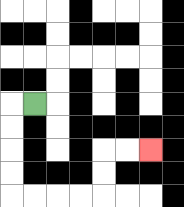{'start': '[1, 4]', 'end': '[6, 6]', 'path_directions': 'L,D,D,D,D,R,R,R,R,U,U,R,R', 'path_coordinates': '[[1, 4], [0, 4], [0, 5], [0, 6], [0, 7], [0, 8], [1, 8], [2, 8], [3, 8], [4, 8], [4, 7], [4, 6], [5, 6], [6, 6]]'}